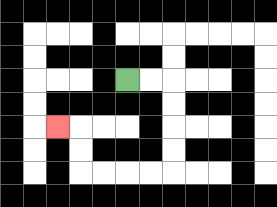{'start': '[5, 3]', 'end': '[2, 5]', 'path_directions': 'R,R,D,D,D,D,L,L,L,L,U,U,L', 'path_coordinates': '[[5, 3], [6, 3], [7, 3], [7, 4], [7, 5], [7, 6], [7, 7], [6, 7], [5, 7], [4, 7], [3, 7], [3, 6], [3, 5], [2, 5]]'}